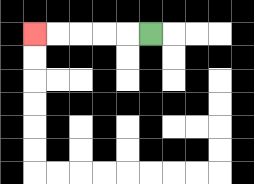{'start': '[6, 1]', 'end': '[1, 1]', 'path_directions': 'L,L,L,L,L', 'path_coordinates': '[[6, 1], [5, 1], [4, 1], [3, 1], [2, 1], [1, 1]]'}